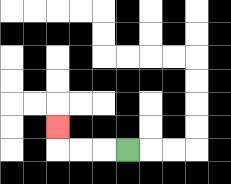{'start': '[5, 6]', 'end': '[2, 5]', 'path_directions': 'L,L,L,U', 'path_coordinates': '[[5, 6], [4, 6], [3, 6], [2, 6], [2, 5]]'}